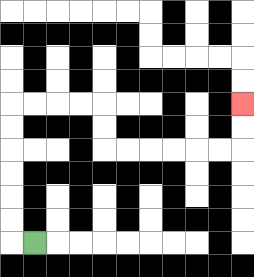{'start': '[1, 10]', 'end': '[10, 4]', 'path_directions': 'L,U,U,U,U,U,U,R,R,R,R,D,D,R,R,R,R,R,R,U,U', 'path_coordinates': '[[1, 10], [0, 10], [0, 9], [0, 8], [0, 7], [0, 6], [0, 5], [0, 4], [1, 4], [2, 4], [3, 4], [4, 4], [4, 5], [4, 6], [5, 6], [6, 6], [7, 6], [8, 6], [9, 6], [10, 6], [10, 5], [10, 4]]'}